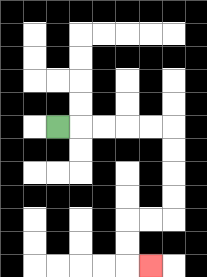{'start': '[2, 5]', 'end': '[6, 11]', 'path_directions': 'R,R,R,R,R,D,D,D,D,L,L,D,D,R', 'path_coordinates': '[[2, 5], [3, 5], [4, 5], [5, 5], [6, 5], [7, 5], [7, 6], [7, 7], [7, 8], [7, 9], [6, 9], [5, 9], [5, 10], [5, 11], [6, 11]]'}